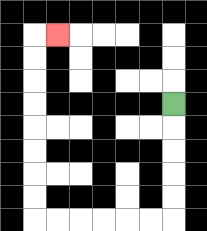{'start': '[7, 4]', 'end': '[2, 1]', 'path_directions': 'D,D,D,D,D,L,L,L,L,L,L,U,U,U,U,U,U,U,U,R', 'path_coordinates': '[[7, 4], [7, 5], [7, 6], [7, 7], [7, 8], [7, 9], [6, 9], [5, 9], [4, 9], [3, 9], [2, 9], [1, 9], [1, 8], [1, 7], [1, 6], [1, 5], [1, 4], [1, 3], [1, 2], [1, 1], [2, 1]]'}